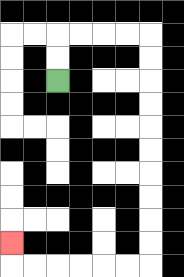{'start': '[2, 3]', 'end': '[0, 10]', 'path_directions': 'U,U,R,R,R,R,D,D,D,D,D,D,D,D,D,D,L,L,L,L,L,L,U', 'path_coordinates': '[[2, 3], [2, 2], [2, 1], [3, 1], [4, 1], [5, 1], [6, 1], [6, 2], [6, 3], [6, 4], [6, 5], [6, 6], [6, 7], [6, 8], [6, 9], [6, 10], [6, 11], [5, 11], [4, 11], [3, 11], [2, 11], [1, 11], [0, 11], [0, 10]]'}